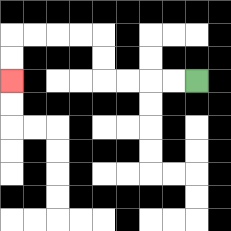{'start': '[8, 3]', 'end': '[0, 3]', 'path_directions': 'L,L,L,L,U,U,L,L,L,L,D,D', 'path_coordinates': '[[8, 3], [7, 3], [6, 3], [5, 3], [4, 3], [4, 2], [4, 1], [3, 1], [2, 1], [1, 1], [0, 1], [0, 2], [0, 3]]'}